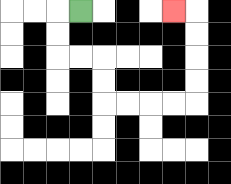{'start': '[3, 0]', 'end': '[7, 0]', 'path_directions': 'L,D,D,R,R,D,D,R,R,R,R,U,U,U,U,L', 'path_coordinates': '[[3, 0], [2, 0], [2, 1], [2, 2], [3, 2], [4, 2], [4, 3], [4, 4], [5, 4], [6, 4], [7, 4], [8, 4], [8, 3], [8, 2], [8, 1], [8, 0], [7, 0]]'}